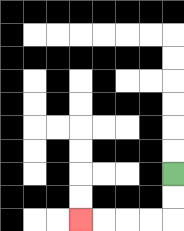{'start': '[7, 7]', 'end': '[3, 9]', 'path_directions': 'D,D,L,L,L,L', 'path_coordinates': '[[7, 7], [7, 8], [7, 9], [6, 9], [5, 9], [4, 9], [3, 9]]'}